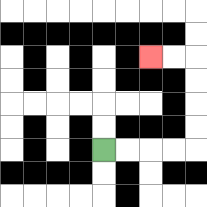{'start': '[4, 6]', 'end': '[6, 2]', 'path_directions': 'R,R,R,R,U,U,U,U,L,L', 'path_coordinates': '[[4, 6], [5, 6], [6, 6], [7, 6], [8, 6], [8, 5], [8, 4], [8, 3], [8, 2], [7, 2], [6, 2]]'}